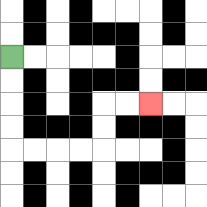{'start': '[0, 2]', 'end': '[6, 4]', 'path_directions': 'D,D,D,D,R,R,R,R,U,U,R,R', 'path_coordinates': '[[0, 2], [0, 3], [0, 4], [0, 5], [0, 6], [1, 6], [2, 6], [3, 6], [4, 6], [4, 5], [4, 4], [5, 4], [6, 4]]'}